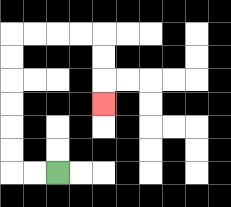{'start': '[2, 7]', 'end': '[4, 4]', 'path_directions': 'L,L,U,U,U,U,U,U,R,R,R,R,D,D,D', 'path_coordinates': '[[2, 7], [1, 7], [0, 7], [0, 6], [0, 5], [0, 4], [0, 3], [0, 2], [0, 1], [1, 1], [2, 1], [3, 1], [4, 1], [4, 2], [4, 3], [4, 4]]'}